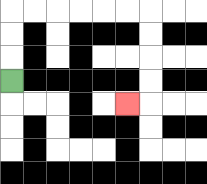{'start': '[0, 3]', 'end': '[5, 4]', 'path_directions': 'U,U,U,R,R,R,R,R,R,D,D,D,D,L', 'path_coordinates': '[[0, 3], [0, 2], [0, 1], [0, 0], [1, 0], [2, 0], [3, 0], [4, 0], [5, 0], [6, 0], [6, 1], [6, 2], [6, 3], [6, 4], [5, 4]]'}